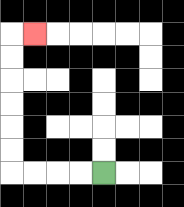{'start': '[4, 7]', 'end': '[1, 1]', 'path_directions': 'L,L,L,L,U,U,U,U,U,U,R', 'path_coordinates': '[[4, 7], [3, 7], [2, 7], [1, 7], [0, 7], [0, 6], [0, 5], [0, 4], [0, 3], [0, 2], [0, 1], [1, 1]]'}